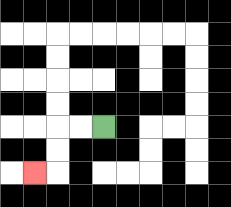{'start': '[4, 5]', 'end': '[1, 7]', 'path_directions': 'L,L,D,D,L', 'path_coordinates': '[[4, 5], [3, 5], [2, 5], [2, 6], [2, 7], [1, 7]]'}